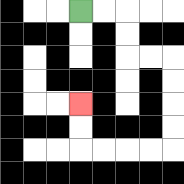{'start': '[3, 0]', 'end': '[3, 4]', 'path_directions': 'R,R,D,D,R,R,D,D,D,D,L,L,L,L,U,U', 'path_coordinates': '[[3, 0], [4, 0], [5, 0], [5, 1], [5, 2], [6, 2], [7, 2], [7, 3], [7, 4], [7, 5], [7, 6], [6, 6], [5, 6], [4, 6], [3, 6], [3, 5], [3, 4]]'}